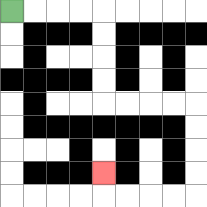{'start': '[0, 0]', 'end': '[4, 7]', 'path_directions': 'R,R,R,R,D,D,D,D,R,R,R,R,D,D,D,D,L,L,L,L,U', 'path_coordinates': '[[0, 0], [1, 0], [2, 0], [3, 0], [4, 0], [4, 1], [4, 2], [4, 3], [4, 4], [5, 4], [6, 4], [7, 4], [8, 4], [8, 5], [8, 6], [8, 7], [8, 8], [7, 8], [6, 8], [5, 8], [4, 8], [4, 7]]'}